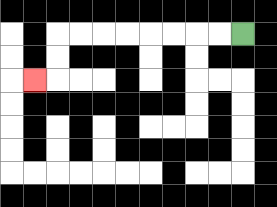{'start': '[10, 1]', 'end': '[1, 3]', 'path_directions': 'L,L,L,L,L,L,L,L,D,D,L', 'path_coordinates': '[[10, 1], [9, 1], [8, 1], [7, 1], [6, 1], [5, 1], [4, 1], [3, 1], [2, 1], [2, 2], [2, 3], [1, 3]]'}